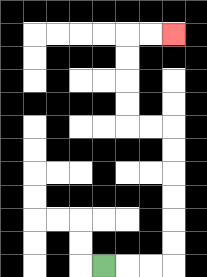{'start': '[4, 11]', 'end': '[7, 1]', 'path_directions': 'R,R,R,U,U,U,U,U,U,L,L,U,U,U,U,R,R', 'path_coordinates': '[[4, 11], [5, 11], [6, 11], [7, 11], [7, 10], [7, 9], [7, 8], [7, 7], [7, 6], [7, 5], [6, 5], [5, 5], [5, 4], [5, 3], [5, 2], [5, 1], [6, 1], [7, 1]]'}